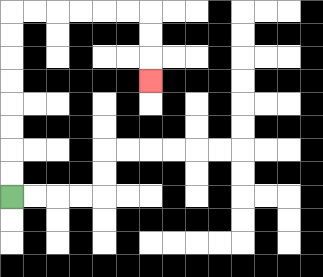{'start': '[0, 8]', 'end': '[6, 3]', 'path_directions': 'U,U,U,U,U,U,U,U,R,R,R,R,R,R,D,D,D', 'path_coordinates': '[[0, 8], [0, 7], [0, 6], [0, 5], [0, 4], [0, 3], [0, 2], [0, 1], [0, 0], [1, 0], [2, 0], [3, 0], [4, 0], [5, 0], [6, 0], [6, 1], [6, 2], [6, 3]]'}